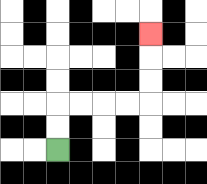{'start': '[2, 6]', 'end': '[6, 1]', 'path_directions': 'U,U,R,R,R,R,U,U,U', 'path_coordinates': '[[2, 6], [2, 5], [2, 4], [3, 4], [4, 4], [5, 4], [6, 4], [6, 3], [6, 2], [6, 1]]'}